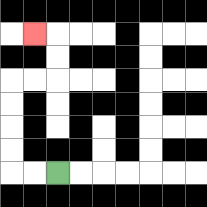{'start': '[2, 7]', 'end': '[1, 1]', 'path_directions': 'L,L,U,U,U,U,R,R,U,U,L', 'path_coordinates': '[[2, 7], [1, 7], [0, 7], [0, 6], [0, 5], [0, 4], [0, 3], [1, 3], [2, 3], [2, 2], [2, 1], [1, 1]]'}